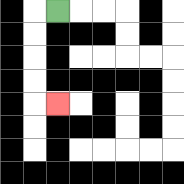{'start': '[2, 0]', 'end': '[2, 4]', 'path_directions': 'L,D,D,D,D,R', 'path_coordinates': '[[2, 0], [1, 0], [1, 1], [1, 2], [1, 3], [1, 4], [2, 4]]'}